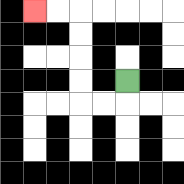{'start': '[5, 3]', 'end': '[1, 0]', 'path_directions': 'D,L,L,U,U,U,U,L,L', 'path_coordinates': '[[5, 3], [5, 4], [4, 4], [3, 4], [3, 3], [3, 2], [3, 1], [3, 0], [2, 0], [1, 0]]'}